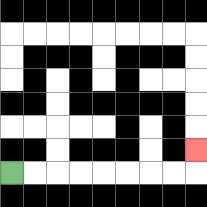{'start': '[0, 7]', 'end': '[8, 6]', 'path_directions': 'R,R,R,R,R,R,R,R,U', 'path_coordinates': '[[0, 7], [1, 7], [2, 7], [3, 7], [4, 7], [5, 7], [6, 7], [7, 7], [8, 7], [8, 6]]'}